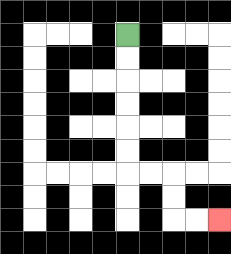{'start': '[5, 1]', 'end': '[9, 9]', 'path_directions': 'D,D,D,D,D,D,R,R,D,D,R,R', 'path_coordinates': '[[5, 1], [5, 2], [5, 3], [5, 4], [5, 5], [5, 6], [5, 7], [6, 7], [7, 7], [7, 8], [7, 9], [8, 9], [9, 9]]'}